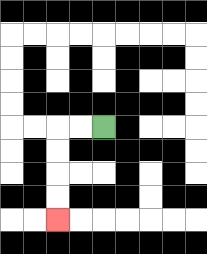{'start': '[4, 5]', 'end': '[2, 9]', 'path_directions': 'L,L,D,D,D,D', 'path_coordinates': '[[4, 5], [3, 5], [2, 5], [2, 6], [2, 7], [2, 8], [2, 9]]'}